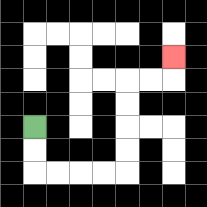{'start': '[1, 5]', 'end': '[7, 2]', 'path_directions': 'D,D,R,R,R,R,U,U,U,U,R,R,U', 'path_coordinates': '[[1, 5], [1, 6], [1, 7], [2, 7], [3, 7], [4, 7], [5, 7], [5, 6], [5, 5], [5, 4], [5, 3], [6, 3], [7, 3], [7, 2]]'}